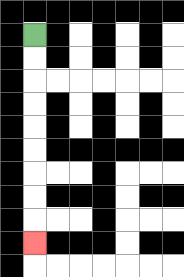{'start': '[1, 1]', 'end': '[1, 10]', 'path_directions': 'D,D,D,D,D,D,D,D,D', 'path_coordinates': '[[1, 1], [1, 2], [1, 3], [1, 4], [1, 5], [1, 6], [1, 7], [1, 8], [1, 9], [1, 10]]'}